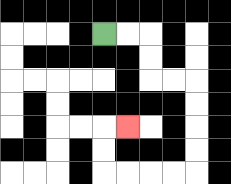{'start': '[4, 1]', 'end': '[5, 5]', 'path_directions': 'R,R,D,D,R,R,D,D,D,D,L,L,L,L,U,U,R', 'path_coordinates': '[[4, 1], [5, 1], [6, 1], [6, 2], [6, 3], [7, 3], [8, 3], [8, 4], [8, 5], [8, 6], [8, 7], [7, 7], [6, 7], [5, 7], [4, 7], [4, 6], [4, 5], [5, 5]]'}